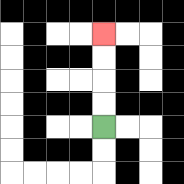{'start': '[4, 5]', 'end': '[4, 1]', 'path_directions': 'U,U,U,U', 'path_coordinates': '[[4, 5], [4, 4], [4, 3], [4, 2], [4, 1]]'}